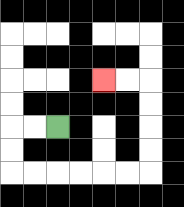{'start': '[2, 5]', 'end': '[4, 3]', 'path_directions': 'L,L,D,D,R,R,R,R,R,R,U,U,U,U,L,L', 'path_coordinates': '[[2, 5], [1, 5], [0, 5], [0, 6], [0, 7], [1, 7], [2, 7], [3, 7], [4, 7], [5, 7], [6, 7], [6, 6], [6, 5], [6, 4], [6, 3], [5, 3], [4, 3]]'}